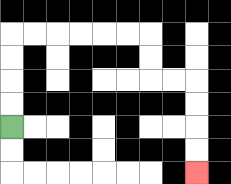{'start': '[0, 5]', 'end': '[8, 7]', 'path_directions': 'U,U,U,U,R,R,R,R,R,R,D,D,R,R,D,D,D,D', 'path_coordinates': '[[0, 5], [0, 4], [0, 3], [0, 2], [0, 1], [1, 1], [2, 1], [3, 1], [4, 1], [5, 1], [6, 1], [6, 2], [6, 3], [7, 3], [8, 3], [8, 4], [8, 5], [8, 6], [8, 7]]'}